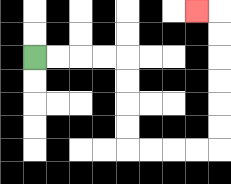{'start': '[1, 2]', 'end': '[8, 0]', 'path_directions': 'R,R,R,R,D,D,D,D,R,R,R,R,U,U,U,U,U,U,L', 'path_coordinates': '[[1, 2], [2, 2], [3, 2], [4, 2], [5, 2], [5, 3], [5, 4], [5, 5], [5, 6], [6, 6], [7, 6], [8, 6], [9, 6], [9, 5], [9, 4], [9, 3], [9, 2], [9, 1], [9, 0], [8, 0]]'}